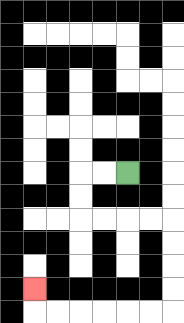{'start': '[5, 7]', 'end': '[1, 12]', 'path_directions': 'L,L,D,D,R,R,R,R,D,D,D,D,L,L,L,L,L,L,U', 'path_coordinates': '[[5, 7], [4, 7], [3, 7], [3, 8], [3, 9], [4, 9], [5, 9], [6, 9], [7, 9], [7, 10], [7, 11], [7, 12], [7, 13], [6, 13], [5, 13], [4, 13], [3, 13], [2, 13], [1, 13], [1, 12]]'}